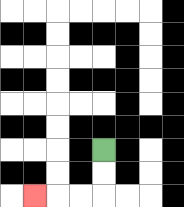{'start': '[4, 6]', 'end': '[1, 8]', 'path_directions': 'D,D,L,L,L', 'path_coordinates': '[[4, 6], [4, 7], [4, 8], [3, 8], [2, 8], [1, 8]]'}